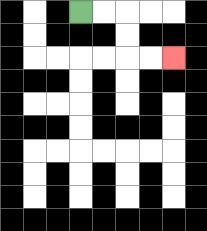{'start': '[3, 0]', 'end': '[7, 2]', 'path_directions': 'R,R,D,D,R,R', 'path_coordinates': '[[3, 0], [4, 0], [5, 0], [5, 1], [5, 2], [6, 2], [7, 2]]'}